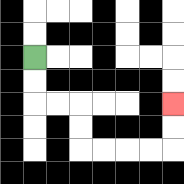{'start': '[1, 2]', 'end': '[7, 4]', 'path_directions': 'D,D,R,R,D,D,R,R,R,R,U,U', 'path_coordinates': '[[1, 2], [1, 3], [1, 4], [2, 4], [3, 4], [3, 5], [3, 6], [4, 6], [5, 6], [6, 6], [7, 6], [7, 5], [7, 4]]'}